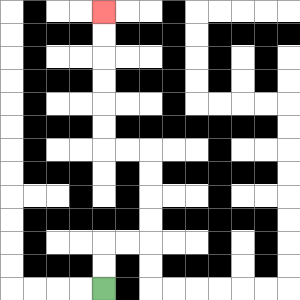{'start': '[4, 12]', 'end': '[4, 0]', 'path_directions': 'U,U,R,R,U,U,U,U,L,L,U,U,U,U,U,U', 'path_coordinates': '[[4, 12], [4, 11], [4, 10], [5, 10], [6, 10], [6, 9], [6, 8], [6, 7], [6, 6], [5, 6], [4, 6], [4, 5], [4, 4], [4, 3], [4, 2], [4, 1], [4, 0]]'}